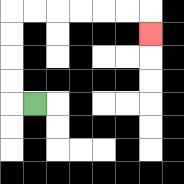{'start': '[1, 4]', 'end': '[6, 1]', 'path_directions': 'L,U,U,U,U,R,R,R,R,R,R,D', 'path_coordinates': '[[1, 4], [0, 4], [0, 3], [0, 2], [0, 1], [0, 0], [1, 0], [2, 0], [3, 0], [4, 0], [5, 0], [6, 0], [6, 1]]'}